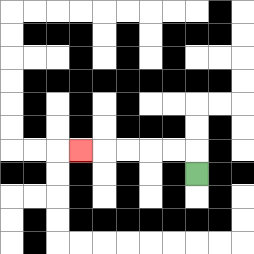{'start': '[8, 7]', 'end': '[3, 6]', 'path_directions': 'U,L,L,L,L,L', 'path_coordinates': '[[8, 7], [8, 6], [7, 6], [6, 6], [5, 6], [4, 6], [3, 6]]'}